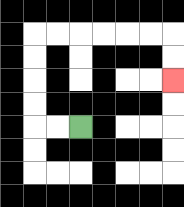{'start': '[3, 5]', 'end': '[7, 3]', 'path_directions': 'L,L,U,U,U,U,R,R,R,R,R,R,D,D', 'path_coordinates': '[[3, 5], [2, 5], [1, 5], [1, 4], [1, 3], [1, 2], [1, 1], [2, 1], [3, 1], [4, 1], [5, 1], [6, 1], [7, 1], [7, 2], [7, 3]]'}